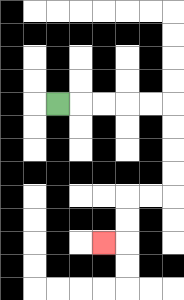{'start': '[2, 4]', 'end': '[4, 10]', 'path_directions': 'R,R,R,R,R,D,D,D,D,L,L,D,D,L', 'path_coordinates': '[[2, 4], [3, 4], [4, 4], [5, 4], [6, 4], [7, 4], [7, 5], [7, 6], [7, 7], [7, 8], [6, 8], [5, 8], [5, 9], [5, 10], [4, 10]]'}